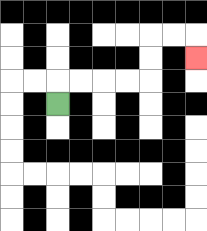{'start': '[2, 4]', 'end': '[8, 2]', 'path_directions': 'U,R,R,R,R,U,U,R,R,D', 'path_coordinates': '[[2, 4], [2, 3], [3, 3], [4, 3], [5, 3], [6, 3], [6, 2], [6, 1], [7, 1], [8, 1], [8, 2]]'}